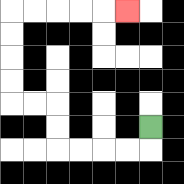{'start': '[6, 5]', 'end': '[5, 0]', 'path_directions': 'D,L,L,L,L,U,U,L,L,U,U,U,U,R,R,R,R,R', 'path_coordinates': '[[6, 5], [6, 6], [5, 6], [4, 6], [3, 6], [2, 6], [2, 5], [2, 4], [1, 4], [0, 4], [0, 3], [0, 2], [0, 1], [0, 0], [1, 0], [2, 0], [3, 0], [4, 0], [5, 0]]'}